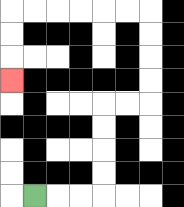{'start': '[1, 8]', 'end': '[0, 3]', 'path_directions': 'R,R,R,U,U,U,U,R,R,U,U,U,U,L,L,L,L,L,L,D,D,D', 'path_coordinates': '[[1, 8], [2, 8], [3, 8], [4, 8], [4, 7], [4, 6], [4, 5], [4, 4], [5, 4], [6, 4], [6, 3], [6, 2], [6, 1], [6, 0], [5, 0], [4, 0], [3, 0], [2, 0], [1, 0], [0, 0], [0, 1], [0, 2], [0, 3]]'}